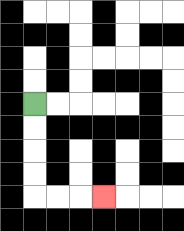{'start': '[1, 4]', 'end': '[4, 8]', 'path_directions': 'D,D,D,D,R,R,R', 'path_coordinates': '[[1, 4], [1, 5], [1, 6], [1, 7], [1, 8], [2, 8], [3, 8], [4, 8]]'}